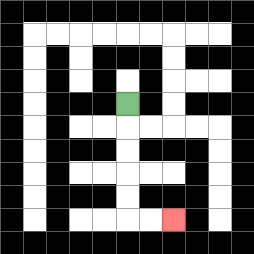{'start': '[5, 4]', 'end': '[7, 9]', 'path_directions': 'D,D,D,D,D,R,R', 'path_coordinates': '[[5, 4], [5, 5], [5, 6], [5, 7], [5, 8], [5, 9], [6, 9], [7, 9]]'}